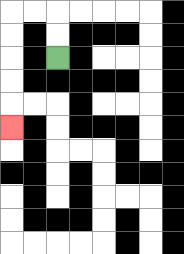{'start': '[2, 2]', 'end': '[0, 5]', 'path_directions': 'U,U,L,L,D,D,D,D,D', 'path_coordinates': '[[2, 2], [2, 1], [2, 0], [1, 0], [0, 0], [0, 1], [0, 2], [0, 3], [0, 4], [0, 5]]'}